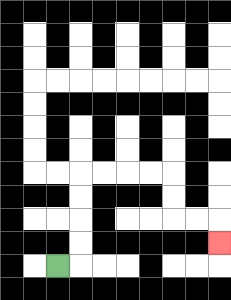{'start': '[2, 11]', 'end': '[9, 10]', 'path_directions': 'R,U,U,U,U,R,R,R,R,D,D,R,R,D', 'path_coordinates': '[[2, 11], [3, 11], [3, 10], [3, 9], [3, 8], [3, 7], [4, 7], [5, 7], [6, 7], [7, 7], [7, 8], [7, 9], [8, 9], [9, 9], [9, 10]]'}